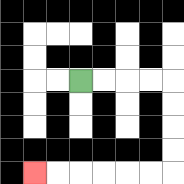{'start': '[3, 3]', 'end': '[1, 7]', 'path_directions': 'R,R,R,R,D,D,D,D,L,L,L,L,L,L', 'path_coordinates': '[[3, 3], [4, 3], [5, 3], [6, 3], [7, 3], [7, 4], [7, 5], [7, 6], [7, 7], [6, 7], [5, 7], [4, 7], [3, 7], [2, 7], [1, 7]]'}